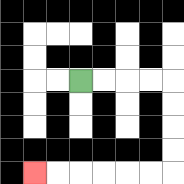{'start': '[3, 3]', 'end': '[1, 7]', 'path_directions': 'R,R,R,R,D,D,D,D,L,L,L,L,L,L', 'path_coordinates': '[[3, 3], [4, 3], [5, 3], [6, 3], [7, 3], [7, 4], [7, 5], [7, 6], [7, 7], [6, 7], [5, 7], [4, 7], [3, 7], [2, 7], [1, 7]]'}